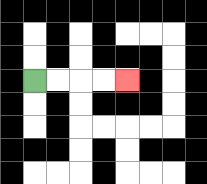{'start': '[1, 3]', 'end': '[5, 3]', 'path_directions': 'R,R,R,R', 'path_coordinates': '[[1, 3], [2, 3], [3, 3], [4, 3], [5, 3]]'}